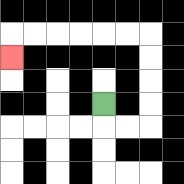{'start': '[4, 4]', 'end': '[0, 2]', 'path_directions': 'D,R,R,U,U,U,U,L,L,L,L,L,L,D', 'path_coordinates': '[[4, 4], [4, 5], [5, 5], [6, 5], [6, 4], [6, 3], [6, 2], [6, 1], [5, 1], [4, 1], [3, 1], [2, 1], [1, 1], [0, 1], [0, 2]]'}